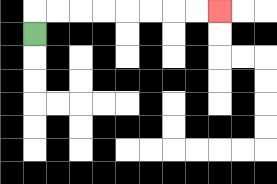{'start': '[1, 1]', 'end': '[9, 0]', 'path_directions': 'U,R,R,R,R,R,R,R,R', 'path_coordinates': '[[1, 1], [1, 0], [2, 0], [3, 0], [4, 0], [5, 0], [6, 0], [7, 0], [8, 0], [9, 0]]'}